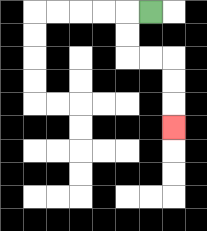{'start': '[6, 0]', 'end': '[7, 5]', 'path_directions': 'L,D,D,R,R,D,D,D', 'path_coordinates': '[[6, 0], [5, 0], [5, 1], [5, 2], [6, 2], [7, 2], [7, 3], [7, 4], [7, 5]]'}